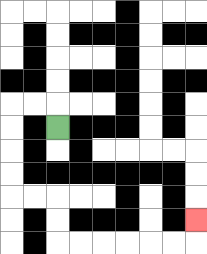{'start': '[2, 5]', 'end': '[8, 9]', 'path_directions': 'U,L,L,D,D,D,D,R,R,D,D,R,R,R,R,R,R,U', 'path_coordinates': '[[2, 5], [2, 4], [1, 4], [0, 4], [0, 5], [0, 6], [0, 7], [0, 8], [1, 8], [2, 8], [2, 9], [2, 10], [3, 10], [4, 10], [5, 10], [6, 10], [7, 10], [8, 10], [8, 9]]'}